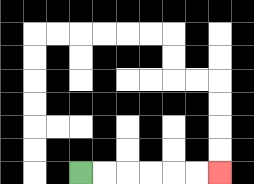{'start': '[3, 7]', 'end': '[9, 7]', 'path_directions': 'R,R,R,R,R,R', 'path_coordinates': '[[3, 7], [4, 7], [5, 7], [6, 7], [7, 7], [8, 7], [9, 7]]'}